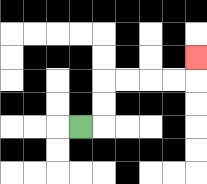{'start': '[3, 5]', 'end': '[8, 2]', 'path_directions': 'R,U,U,R,R,R,R,U', 'path_coordinates': '[[3, 5], [4, 5], [4, 4], [4, 3], [5, 3], [6, 3], [7, 3], [8, 3], [8, 2]]'}